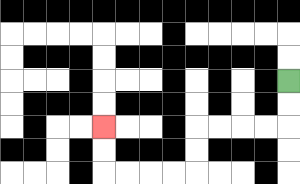{'start': '[12, 3]', 'end': '[4, 5]', 'path_directions': 'D,D,L,L,L,L,D,D,L,L,L,L,U,U', 'path_coordinates': '[[12, 3], [12, 4], [12, 5], [11, 5], [10, 5], [9, 5], [8, 5], [8, 6], [8, 7], [7, 7], [6, 7], [5, 7], [4, 7], [4, 6], [4, 5]]'}